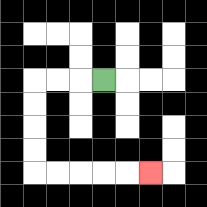{'start': '[4, 3]', 'end': '[6, 7]', 'path_directions': 'L,L,L,D,D,D,D,R,R,R,R,R', 'path_coordinates': '[[4, 3], [3, 3], [2, 3], [1, 3], [1, 4], [1, 5], [1, 6], [1, 7], [2, 7], [3, 7], [4, 7], [5, 7], [6, 7]]'}